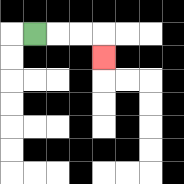{'start': '[1, 1]', 'end': '[4, 2]', 'path_directions': 'R,R,R,D', 'path_coordinates': '[[1, 1], [2, 1], [3, 1], [4, 1], [4, 2]]'}